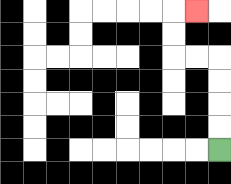{'start': '[9, 6]', 'end': '[8, 0]', 'path_directions': 'U,U,U,U,L,L,U,U,R', 'path_coordinates': '[[9, 6], [9, 5], [9, 4], [9, 3], [9, 2], [8, 2], [7, 2], [7, 1], [7, 0], [8, 0]]'}